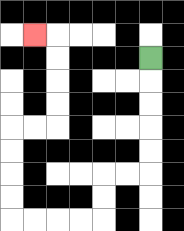{'start': '[6, 2]', 'end': '[1, 1]', 'path_directions': 'D,D,D,D,D,L,L,D,D,L,L,L,L,U,U,U,U,R,R,U,U,U,U,L', 'path_coordinates': '[[6, 2], [6, 3], [6, 4], [6, 5], [6, 6], [6, 7], [5, 7], [4, 7], [4, 8], [4, 9], [3, 9], [2, 9], [1, 9], [0, 9], [0, 8], [0, 7], [0, 6], [0, 5], [1, 5], [2, 5], [2, 4], [2, 3], [2, 2], [2, 1], [1, 1]]'}